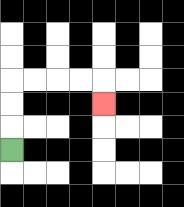{'start': '[0, 6]', 'end': '[4, 4]', 'path_directions': 'U,U,U,R,R,R,R,D', 'path_coordinates': '[[0, 6], [0, 5], [0, 4], [0, 3], [1, 3], [2, 3], [3, 3], [4, 3], [4, 4]]'}